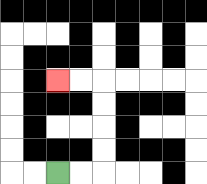{'start': '[2, 7]', 'end': '[2, 3]', 'path_directions': 'R,R,U,U,U,U,L,L', 'path_coordinates': '[[2, 7], [3, 7], [4, 7], [4, 6], [4, 5], [4, 4], [4, 3], [3, 3], [2, 3]]'}